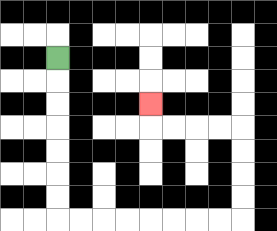{'start': '[2, 2]', 'end': '[6, 4]', 'path_directions': 'D,D,D,D,D,D,D,R,R,R,R,R,R,R,R,U,U,U,U,L,L,L,L,U', 'path_coordinates': '[[2, 2], [2, 3], [2, 4], [2, 5], [2, 6], [2, 7], [2, 8], [2, 9], [3, 9], [4, 9], [5, 9], [6, 9], [7, 9], [8, 9], [9, 9], [10, 9], [10, 8], [10, 7], [10, 6], [10, 5], [9, 5], [8, 5], [7, 5], [6, 5], [6, 4]]'}